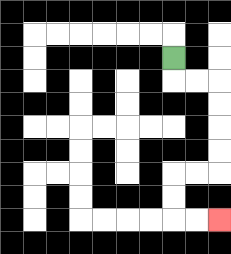{'start': '[7, 2]', 'end': '[9, 9]', 'path_directions': 'D,R,R,D,D,D,D,L,L,D,D,R,R', 'path_coordinates': '[[7, 2], [7, 3], [8, 3], [9, 3], [9, 4], [9, 5], [9, 6], [9, 7], [8, 7], [7, 7], [7, 8], [7, 9], [8, 9], [9, 9]]'}